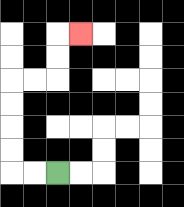{'start': '[2, 7]', 'end': '[3, 1]', 'path_directions': 'L,L,U,U,U,U,R,R,U,U,R', 'path_coordinates': '[[2, 7], [1, 7], [0, 7], [0, 6], [0, 5], [0, 4], [0, 3], [1, 3], [2, 3], [2, 2], [2, 1], [3, 1]]'}